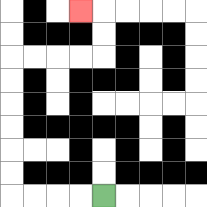{'start': '[4, 8]', 'end': '[3, 0]', 'path_directions': 'L,L,L,L,U,U,U,U,U,U,R,R,R,R,U,U,L', 'path_coordinates': '[[4, 8], [3, 8], [2, 8], [1, 8], [0, 8], [0, 7], [0, 6], [0, 5], [0, 4], [0, 3], [0, 2], [1, 2], [2, 2], [3, 2], [4, 2], [4, 1], [4, 0], [3, 0]]'}